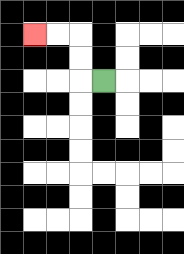{'start': '[4, 3]', 'end': '[1, 1]', 'path_directions': 'L,U,U,L,L', 'path_coordinates': '[[4, 3], [3, 3], [3, 2], [3, 1], [2, 1], [1, 1]]'}